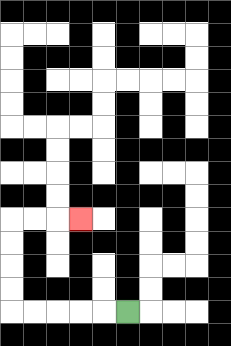{'start': '[5, 13]', 'end': '[3, 9]', 'path_directions': 'L,L,L,L,L,U,U,U,U,R,R,R', 'path_coordinates': '[[5, 13], [4, 13], [3, 13], [2, 13], [1, 13], [0, 13], [0, 12], [0, 11], [0, 10], [0, 9], [1, 9], [2, 9], [3, 9]]'}